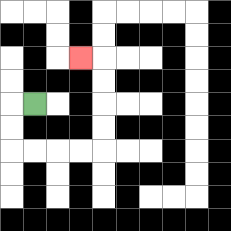{'start': '[1, 4]', 'end': '[3, 2]', 'path_directions': 'L,D,D,R,R,R,R,U,U,U,U,L', 'path_coordinates': '[[1, 4], [0, 4], [0, 5], [0, 6], [1, 6], [2, 6], [3, 6], [4, 6], [4, 5], [4, 4], [4, 3], [4, 2], [3, 2]]'}